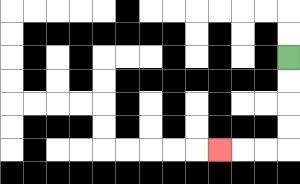{'start': '[12, 2]', 'end': '[9, 6]', 'path_directions': 'D,D,D,D,L,L,L', 'path_coordinates': '[[12, 2], [12, 3], [12, 4], [12, 5], [12, 6], [11, 6], [10, 6], [9, 6]]'}